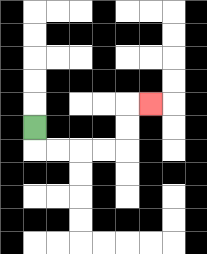{'start': '[1, 5]', 'end': '[6, 4]', 'path_directions': 'D,R,R,R,R,U,U,R', 'path_coordinates': '[[1, 5], [1, 6], [2, 6], [3, 6], [4, 6], [5, 6], [5, 5], [5, 4], [6, 4]]'}